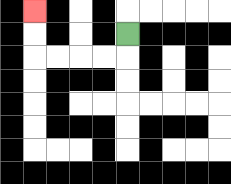{'start': '[5, 1]', 'end': '[1, 0]', 'path_directions': 'D,L,L,L,L,U,U', 'path_coordinates': '[[5, 1], [5, 2], [4, 2], [3, 2], [2, 2], [1, 2], [1, 1], [1, 0]]'}